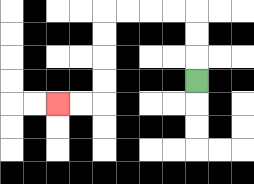{'start': '[8, 3]', 'end': '[2, 4]', 'path_directions': 'U,U,U,L,L,L,L,D,D,D,D,L,L', 'path_coordinates': '[[8, 3], [8, 2], [8, 1], [8, 0], [7, 0], [6, 0], [5, 0], [4, 0], [4, 1], [4, 2], [4, 3], [4, 4], [3, 4], [2, 4]]'}